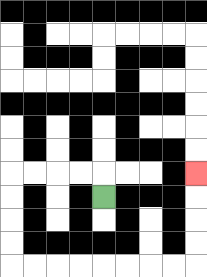{'start': '[4, 8]', 'end': '[8, 7]', 'path_directions': 'U,L,L,L,L,D,D,D,D,R,R,R,R,R,R,R,R,U,U,U,U', 'path_coordinates': '[[4, 8], [4, 7], [3, 7], [2, 7], [1, 7], [0, 7], [0, 8], [0, 9], [0, 10], [0, 11], [1, 11], [2, 11], [3, 11], [4, 11], [5, 11], [6, 11], [7, 11], [8, 11], [8, 10], [8, 9], [8, 8], [8, 7]]'}